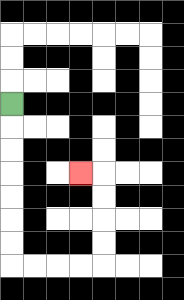{'start': '[0, 4]', 'end': '[3, 7]', 'path_directions': 'D,D,D,D,D,D,D,R,R,R,R,U,U,U,U,L', 'path_coordinates': '[[0, 4], [0, 5], [0, 6], [0, 7], [0, 8], [0, 9], [0, 10], [0, 11], [1, 11], [2, 11], [3, 11], [4, 11], [4, 10], [4, 9], [4, 8], [4, 7], [3, 7]]'}